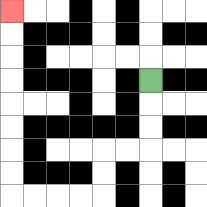{'start': '[6, 3]', 'end': '[0, 0]', 'path_directions': 'D,D,D,L,L,D,D,L,L,L,L,U,U,U,U,U,U,U,U', 'path_coordinates': '[[6, 3], [6, 4], [6, 5], [6, 6], [5, 6], [4, 6], [4, 7], [4, 8], [3, 8], [2, 8], [1, 8], [0, 8], [0, 7], [0, 6], [0, 5], [0, 4], [0, 3], [0, 2], [0, 1], [0, 0]]'}